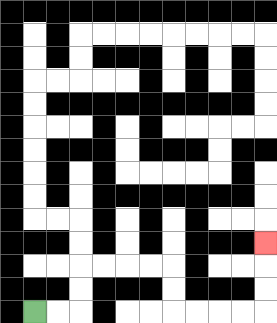{'start': '[1, 13]', 'end': '[11, 10]', 'path_directions': 'R,R,U,U,R,R,R,R,D,D,R,R,R,R,U,U,U', 'path_coordinates': '[[1, 13], [2, 13], [3, 13], [3, 12], [3, 11], [4, 11], [5, 11], [6, 11], [7, 11], [7, 12], [7, 13], [8, 13], [9, 13], [10, 13], [11, 13], [11, 12], [11, 11], [11, 10]]'}